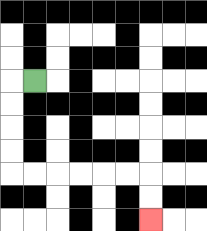{'start': '[1, 3]', 'end': '[6, 9]', 'path_directions': 'L,D,D,D,D,R,R,R,R,R,R,D,D', 'path_coordinates': '[[1, 3], [0, 3], [0, 4], [0, 5], [0, 6], [0, 7], [1, 7], [2, 7], [3, 7], [4, 7], [5, 7], [6, 7], [6, 8], [6, 9]]'}